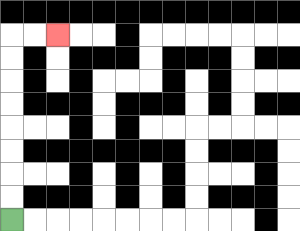{'start': '[0, 9]', 'end': '[2, 1]', 'path_directions': 'U,U,U,U,U,U,U,U,R,R', 'path_coordinates': '[[0, 9], [0, 8], [0, 7], [0, 6], [0, 5], [0, 4], [0, 3], [0, 2], [0, 1], [1, 1], [2, 1]]'}